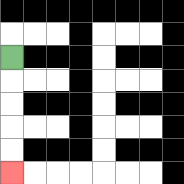{'start': '[0, 2]', 'end': '[0, 7]', 'path_directions': 'D,D,D,D,D', 'path_coordinates': '[[0, 2], [0, 3], [0, 4], [0, 5], [0, 6], [0, 7]]'}